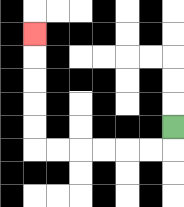{'start': '[7, 5]', 'end': '[1, 1]', 'path_directions': 'D,L,L,L,L,L,L,U,U,U,U,U', 'path_coordinates': '[[7, 5], [7, 6], [6, 6], [5, 6], [4, 6], [3, 6], [2, 6], [1, 6], [1, 5], [1, 4], [1, 3], [1, 2], [1, 1]]'}